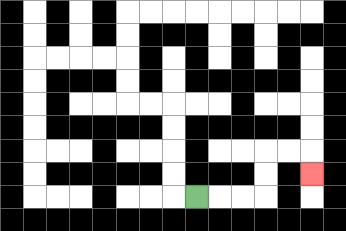{'start': '[8, 8]', 'end': '[13, 7]', 'path_directions': 'R,R,R,U,U,R,R,D', 'path_coordinates': '[[8, 8], [9, 8], [10, 8], [11, 8], [11, 7], [11, 6], [12, 6], [13, 6], [13, 7]]'}